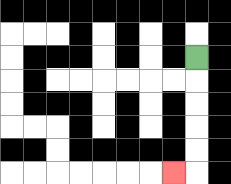{'start': '[8, 2]', 'end': '[7, 7]', 'path_directions': 'D,D,D,D,D,L', 'path_coordinates': '[[8, 2], [8, 3], [8, 4], [8, 5], [8, 6], [8, 7], [7, 7]]'}